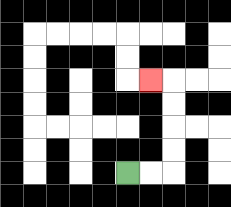{'start': '[5, 7]', 'end': '[6, 3]', 'path_directions': 'R,R,U,U,U,U,L', 'path_coordinates': '[[5, 7], [6, 7], [7, 7], [7, 6], [7, 5], [7, 4], [7, 3], [6, 3]]'}